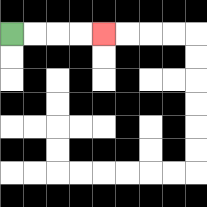{'start': '[0, 1]', 'end': '[4, 1]', 'path_directions': 'R,R,R,R', 'path_coordinates': '[[0, 1], [1, 1], [2, 1], [3, 1], [4, 1]]'}